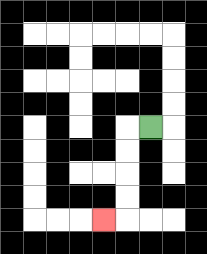{'start': '[6, 5]', 'end': '[4, 9]', 'path_directions': 'L,D,D,D,D,L', 'path_coordinates': '[[6, 5], [5, 5], [5, 6], [5, 7], [5, 8], [5, 9], [4, 9]]'}